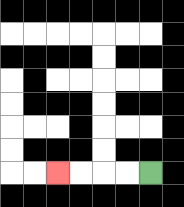{'start': '[6, 7]', 'end': '[2, 7]', 'path_directions': 'L,L,L,L', 'path_coordinates': '[[6, 7], [5, 7], [4, 7], [3, 7], [2, 7]]'}